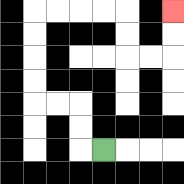{'start': '[4, 6]', 'end': '[7, 0]', 'path_directions': 'L,U,U,L,L,U,U,U,U,R,R,R,R,D,D,R,R,U,U', 'path_coordinates': '[[4, 6], [3, 6], [3, 5], [3, 4], [2, 4], [1, 4], [1, 3], [1, 2], [1, 1], [1, 0], [2, 0], [3, 0], [4, 0], [5, 0], [5, 1], [5, 2], [6, 2], [7, 2], [7, 1], [7, 0]]'}